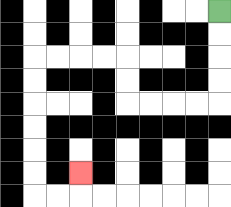{'start': '[9, 0]', 'end': '[3, 7]', 'path_directions': 'D,D,D,D,L,L,L,L,U,U,L,L,L,L,D,D,D,D,D,D,R,R,U', 'path_coordinates': '[[9, 0], [9, 1], [9, 2], [9, 3], [9, 4], [8, 4], [7, 4], [6, 4], [5, 4], [5, 3], [5, 2], [4, 2], [3, 2], [2, 2], [1, 2], [1, 3], [1, 4], [1, 5], [1, 6], [1, 7], [1, 8], [2, 8], [3, 8], [3, 7]]'}